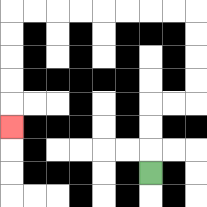{'start': '[6, 7]', 'end': '[0, 5]', 'path_directions': 'U,U,U,R,R,U,U,U,U,L,L,L,L,L,L,L,L,D,D,D,D,D', 'path_coordinates': '[[6, 7], [6, 6], [6, 5], [6, 4], [7, 4], [8, 4], [8, 3], [8, 2], [8, 1], [8, 0], [7, 0], [6, 0], [5, 0], [4, 0], [3, 0], [2, 0], [1, 0], [0, 0], [0, 1], [0, 2], [0, 3], [0, 4], [0, 5]]'}